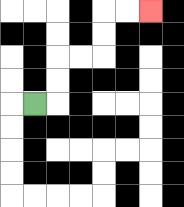{'start': '[1, 4]', 'end': '[6, 0]', 'path_directions': 'R,U,U,R,R,U,U,R,R', 'path_coordinates': '[[1, 4], [2, 4], [2, 3], [2, 2], [3, 2], [4, 2], [4, 1], [4, 0], [5, 0], [6, 0]]'}